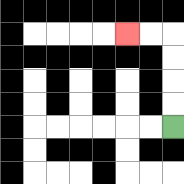{'start': '[7, 5]', 'end': '[5, 1]', 'path_directions': 'U,U,U,U,L,L', 'path_coordinates': '[[7, 5], [7, 4], [7, 3], [7, 2], [7, 1], [6, 1], [5, 1]]'}